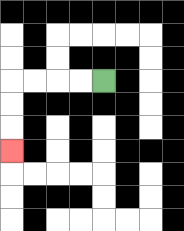{'start': '[4, 3]', 'end': '[0, 6]', 'path_directions': 'L,L,L,L,D,D,D', 'path_coordinates': '[[4, 3], [3, 3], [2, 3], [1, 3], [0, 3], [0, 4], [0, 5], [0, 6]]'}